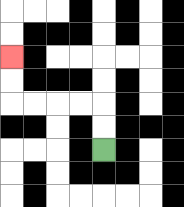{'start': '[4, 6]', 'end': '[0, 2]', 'path_directions': 'U,U,L,L,L,L,U,U', 'path_coordinates': '[[4, 6], [4, 5], [4, 4], [3, 4], [2, 4], [1, 4], [0, 4], [0, 3], [0, 2]]'}